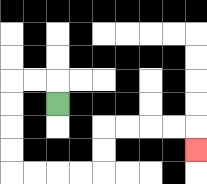{'start': '[2, 4]', 'end': '[8, 6]', 'path_directions': 'U,L,L,D,D,D,D,R,R,R,R,U,U,R,R,R,R,D', 'path_coordinates': '[[2, 4], [2, 3], [1, 3], [0, 3], [0, 4], [0, 5], [0, 6], [0, 7], [1, 7], [2, 7], [3, 7], [4, 7], [4, 6], [4, 5], [5, 5], [6, 5], [7, 5], [8, 5], [8, 6]]'}